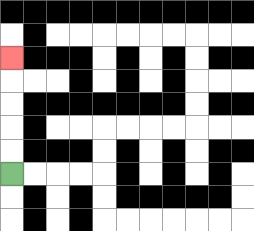{'start': '[0, 7]', 'end': '[0, 2]', 'path_directions': 'U,U,U,U,U', 'path_coordinates': '[[0, 7], [0, 6], [0, 5], [0, 4], [0, 3], [0, 2]]'}